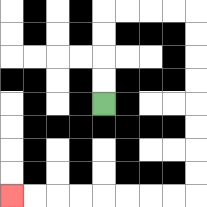{'start': '[4, 4]', 'end': '[0, 8]', 'path_directions': 'U,U,U,U,R,R,R,R,D,D,D,D,D,D,D,D,L,L,L,L,L,L,L,L', 'path_coordinates': '[[4, 4], [4, 3], [4, 2], [4, 1], [4, 0], [5, 0], [6, 0], [7, 0], [8, 0], [8, 1], [8, 2], [8, 3], [8, 4], [8, 5], [8, 6], [8, 7], [8, 8], [7, 8], [6, 8], [5, 8], [4, 8], [3, 8], [2, 8], [1, 8], [0, 8]]'}